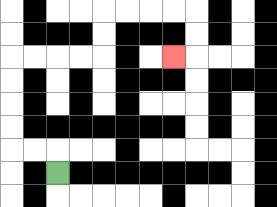{'start': '[2, 7]', 'end': '[7, 2]', 'path_directions': 'U,L,L,U,U,U,U,R,R,R,R,U,U,R,R,R,R,D,D,L', 'path_coordinates': '[[2, 7], [2, 6], [1, 6], [0, 6], [0, 5], [0, 4], [0, 3], [0, 2], [1, 2], [2, 2], [3, 2], [4, 2], [4, 1], [4, 0], [5, 0], [6, 0], [7, 0], [8, 0], [8, 1], [8, 2], [7, 2]]'}